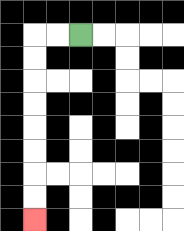{'start': '[3, 1]', 'end': '[1, 9]', 'path_directions': 'L,L,D,D,D,D,D,D,D,D', 'path_coordinates': '[[3, 1], [2, 1], [1, 1], [1, 2], [1, 3], [1, 4], [1, 5], [1, 6], [1, 7], [1, 8], [1, 9]]'}